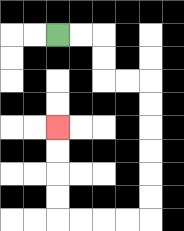{'start': '[2, 1]', 'end': '[2, 5]', 'path_directions': 'R,R,D,D,R,R,D,D,D,D,D,D,L,L,L,L,U,U,U,U', 'path_coordinates': '[[2, 1], [3, 1], [4, 1], [4, 2], [4, 3], [5, 3], [6, 3], [6, 4], [6, 5], [6, 6], [6, 7], [6, 8], [6, 9], [5, 9], [4, 9], [3, 9], [2, 9], [2, 8], [2, 7], [2, 6], [2, 5]]'}